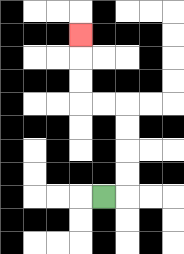{'start': '[4, 8]', 'end': '[3, 1]', 'path_directions': 'R,U,U,U,U,L,L,U,U,U', 'path_coordinates': '[[4, 8], [5, 8], [5, 7], [5, 6], [5, 5], [5, 4], [4, 4], [3, 4], [3, 3], [3, 2], [3, 1]]'}